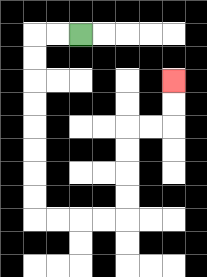{'start': '[3, 1]', 'end': '[7, 3]', 'path_directions': 'L,L,D,D,D,D,D,D,D,D,R,R,R,R,U,U,U,U,R,R,U,U', 'path_coordinates': '[[3, 1], [2, 1], [1, 1], [1, 2], [1, 3], [1, 4], [1, 5], [1, 6], [1, 7], [1, 8], [1, 9], [2, 9], [3, 9], [4, 9], [5, 9], [5, 8], [5, 7], [5, 6], [5, 5], [6, 5], [7, 5], [7, 4], [7, 3]]'}